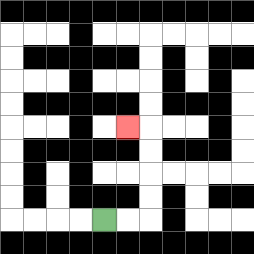{'start': '[4, 9]', 'end': '[5, 5]', 'path_directions': 'R,R,U,U,U,U,L', 'path_coordinates': '[[4, 9], [5, 9], [6, 9], [6, 8], [6, 7], [6, 6], [6, 5], [5, 5]]'}